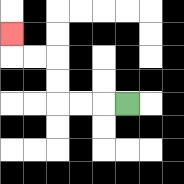{'start': '[5, 4]', 'end': '[0, 1]', 'path_directions': 'L,L,L,U,U,L,L,U', 'path_coordinates': '[[5, 4], [4, 4], [3, 4], [2, 4], [2, 3], [2, 2], [1, 2], [0, 2], [0, 1]]'}